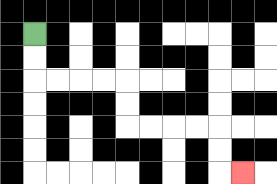{'start': '[1, 1]', 'end': '[10, 7]', 'path_directions': 'D,D,R,R,R,R,D,D,R,R,R,R,D,D,R', 'path_coordinates': '[[1, 1], [1, 2], [1, 3], [2, 3], [3, 3], [4, 3], [5, 3], [5, 4], [5, 5], [6, 5], [7, 5], [8, 5], [9, 5], [9, 6], [9, 7], [10, 7]]'}